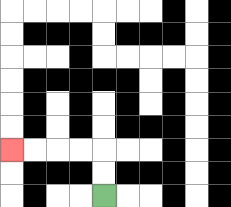{'start': '[4, 8]', 'end': '[0, 6]', 'path_directions': 'U,U,L,L,L,L', 'path_coordinates': '[[4, 8], [4, 7], [4, 6], [3, 6], [2, 6], [1, 6], [0, 6]]'}